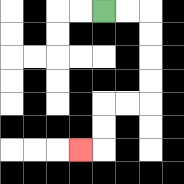{'start': '[4, 0]', 'end': '[3, 6]', 'path_directions': 'R,R,D,D,D,D,L,L,D,D,L', 'path_coordinates': '[[4, 0], [5, 0], [6, 0], [6, 1], [6, 2], [6, 3], [6, 4], [5, 4], [4, 4], [4, 5], [4, 6], [3, 6]]'}